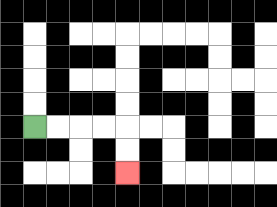{'start': '[1, 5]', 'end': '[5, 7]', 'path_directions': 'R,R,R,R,D,D', 'path_coordinates': '[[1, 5], [2, 5], [3, 5], [4, 5], [5, 5], [5, 6], [5, 7]]'}